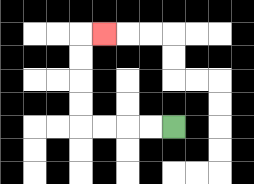{'start': '[7, 5]', 'end': '[4, 1]', 'path_directions': 'L,L,L,L,U,U,U,U,R', 'path_coordinates': '[[7, 5], [6, 5], [5, 5], [4, 5], [3, 5], [3, 4], [3, 3], [3, 2], [3, 1], [4, 1]]'}